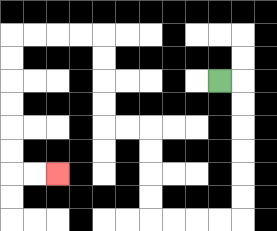{'start': '[9, 3]', 'end': '[2, 7]', 'path_directions': 'R,D,D,D,D,D,D,L,L,L,L,U,U,U,U,L,L,U,U,U,U,L,L,L,L,D,D,D,D,D,D,R,R', 'path_coordinates': '[[9, 3], [10, 3], [10, 4], [10, 5], [10, 6], [10, 7], [10, 8], [10, 9], [9, 9], [8, 9], [7, 9], [6, 9], [6, 8], [6, 7], [6, 6], [6, 5], [5, 5], [4, 5], [4, 4], [4, 3], [4, 2], [4, 1], [3, 1], [2, 1], [1, 1], [0, 1], [0, 2], [0, 3], [0, 4], [0, 5], [0, 6], [0, 7], [1, 7], [2, 7]]'}